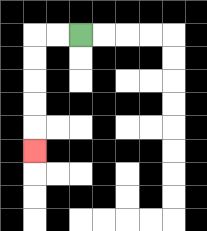{'start': '[3, 1]', 'end': '[1, 6]', 'path_directions': 'L,L,D,D,D,D,D', 'path_coordinates': '[[3, 1], [2, 1], [1, 1], [1, 2], [1, 3], [1, 4], [1, 5], [1, 6]]'}